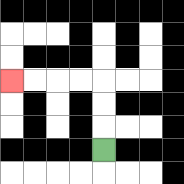{'start': '[4, 6]', 'end': '[0, 3]', 'path_directions': 'U,U,U,L,L,L,L', 'path_coordinates': '[[4, 6], [4, 5], [4, 4], [4, 3], [3, 3], [2, 3], [1, 3], [0, 3]]'}